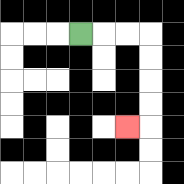{'start': '[3, 1]', 'end': '[5, 5]', 'path_directions': 'R,R,R,D,D,D,D,L', 'path_coordinates': '[[3, 1], [4, 1], [5, 1], [6, 1], [6, 2], [6, 3], [6, 4], [6, 5], [5, 5]]'}